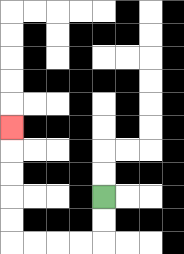{'start': '[4, 8]', 'end': '[0, 5]', 'path_directions': 'D,D,L,L,L,L,U,U,U,U,U', 'path_coordinates': '[[4, 8], [4, 9], [4, 10], [3, 10], [2, 10], [1, 10], [0, 10], [0, 9], [0, 8], [0, 7], [0, 6], [0, 5]]'}